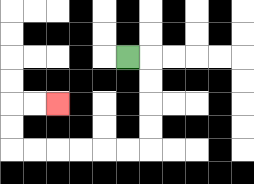{'start': '[5, 2]', 'end': '[2, 4]', 'path_directions': 'R,D,D,D,D,L,L,L,L,L,L,U,U,R,R', 'path_coordinates': '[[5, 2], [6, 2], [6, 3], [6, 4], [6, 5], [6, 6], [5, 6], [4, 6], [3, 6], [2, 6], [1, 6], [0, 6], [0, 5], [0, 4], [1, 4], [2, 4]]'}